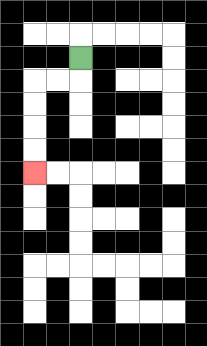{'start': '[3, 2]', 'end': '[1, 7]', 'path_directions': 'D,L,L,D,D,D,D', 'path_coordinates': '[[3, 2], [3, 3], [2, 3], [1, 3], [1, 4], [1, 5], [1, 6], [1, 7]]'}